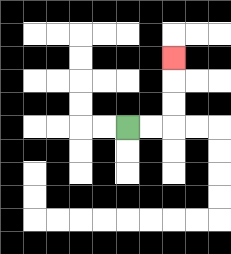{'start': '[5, 5]', 'end': '[7, 2]', 'path_directions': 'R,R,U,U,U', 'path_coordinates': '[[5, 5], [6, 5], [7, 5], [7, 4], [7, 3], [7, 2]]'}